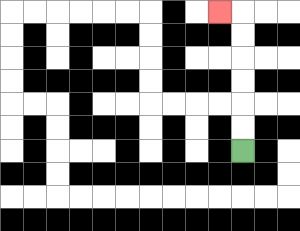{'start': '[10, 6]', 'end': '[9, 0]', 'path_directions': 'U,U,U,U,U,U,L', 'path_coordinates': '[[10, 6], [10, 5], [10, 4], [10, 3], [10, 2], [10, 1], [10, 0], [9, 0]]'}